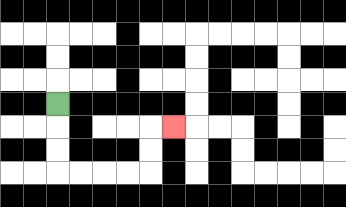{'start': '[2, 4]', 'end': '[7, 5]', 'path_directions': 'D,D,D,R,R,R,R,U,U,R', 'path_coordinates': '[[2, 4], [2, 5], [2, 6], [2, 7], [3, 7], [4, 7], [5, 7], [6, 7], [6, 6], [6, 5], [7, 5]]'}